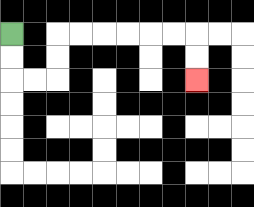{'start': '[0, 1]', 'end': '[8, 3]', 'path_directions': 'D,D,R,R,U,U,R,R,R,R,R,R,D,D', 'path_coordinates': '[[0, 1], [0, 2], [0, 3], [1, 3], [2, 3], [2, 2], [2, 1], [3, 1], [4, 1], [5, 1], [6, 1], [7, 1], [8, 1], [8, 2], [8, 3]]'}